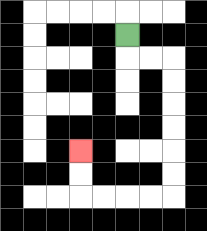{'start': '[5, 1]', 'end': '[3, 6]', 'path_directions': 'D,R,R,D,D,D,D,D,D,L,L,L,L,U,U', 'path_coordinates': '[[5, 1], [5, 2], [6, 2], [7, 2], [7, 3], [7, 4], [7, 5], [7, 6], [7, 7], [7, 8], [6, 8], [5, 8], [4, 8], [3, 8], [3, 7], [3, 6]]'}